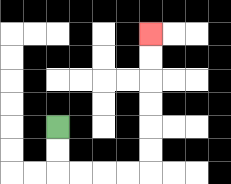{'start': '[2, 5]', 'end': '[6, 1]', 'path_directions': 'D,D,R,R,R,R,U,U,U,U,U,U', 'path_coordinates': '[[2, 5], [2, 6], [2, 7], [3, 7], [4, 7], [5, 7], [6, 7], [6, 6], [6, 5], [6, 4], [6, 3], [6, 2], [6, 1]]'}